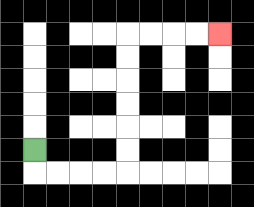{'start': '[1, 6]', 'end': '[9, 1]', 'path_directions': 'D,R,R,R,R,U,U,U,U,U,U,R,R,R,R', 'path_coordinates': '[[1, 6], [1, 7], [2, 7], [3, 7], [4, 7], [5, 7], [5, 6], [5, 5], [5, 4], [5, 3], [5, 2], [5, 1], [6, 1], [7, 1], [8, 1], [9, 1]]'}